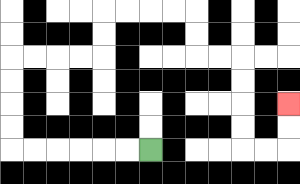{'start': '[6, 6]', 'end': '[12, 4]', 'path_directions': 'L,L,L,L,L,L,U,U,U,U,R,R,R,R,U,U,R,R,R,R,D,D,R,R,D,D,D,D,R,R,U,U', 'path_coordinates': '[[6, 6], [5, 6], [4, 6], [3, 6], [2, 6], [1, 6], [0, 6], [0, 5], [0, 4], [0, 3], [0, 2], [1, 2], [2, 2], [3, 2], [4, 2], [4, 1], [4, 0], [5, 0], [6, 0], [7, 0], [8, 0], [8, 1], [8, 2], [9, 2], [10, 2], [10, 3], [10, 4], [10, 5], [10, 6], [11, 6], [12, 6], [12, 5], [12, 4]]'}